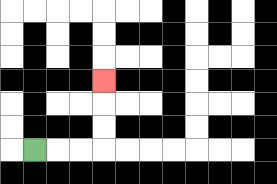{'start': '[1, 6]', 'end': '[4, 3]', 'path_directions': 'R,R,R,U,U,U', 'path_coordinates': '[[1, 6], [2, 6], [3, 6], [4, 6], [4, 5], [4, 4], [4, 3]]'}